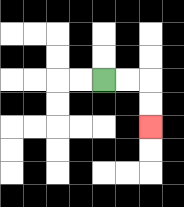{'start': '[4, 3]', 'end': '[6, 5]', 'path_directions': 'R,R,D,D', 'path_coordinates': '[[4, 3], [5, 3], [6, 3], [6, 4], [6, 5]]'}